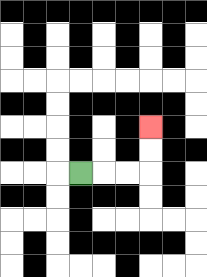{'start': '[3, 7]', 'end': '[6, 5]', 'path_directions': 'R,R,R,U,U', 'path_coordinates': '[[3, 7], [4, 7], [5, 7], [6, 7], [6, 6], [6, 5]]'}